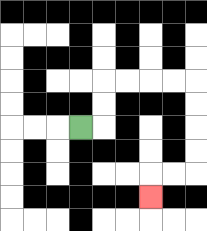{'start': '[3, 5]', 'end': '[6, 8]', 'path_directions': 'R,U,U,R,R,R,R,D,D,D,D,L,L,D', 'path_coordinates': '[[3, 5], [4, 5], [4, 4], [4, 3], [5, 3], [6, 3], [7, 3], [8, 3], [8, 4], [8, 5], [8, 6], [8, 7], [7, 7], [6, 7], [6, 8]]'}